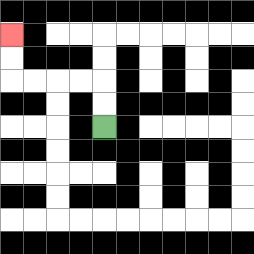{'start': '[4, 5]', 'end': '[0, 1]', 'path_directions': 'U,U,L,L,L,L,U,U', 'path_coordinates': '[[4, 5], [4, 4], [4, 3], [3, 3], [2, 3], [1, 3], [0, 3], [0, 2], [0, 1]]'}